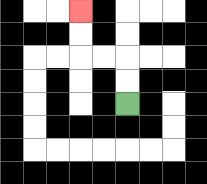{'start': '[5, 4]', 'end': '[3, 0]', 'path_directions': 'U,U,L,L,U,U', 'path_coordinates': '[[5, 4], [5, 3], [5, 2], [4, 2], [3, 2], [3, 1], [3, 0]]'}